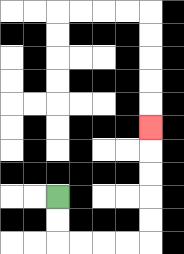{'start': '[2, 8]', 'end': '[6, 5]', 'path_directions': 'D,D,R,R,R,R,U,U,U,U,U', 'path_coordinates': '[[2, 8], [2, 9], [2, 10], [3, 10], [4, 10], [5, 10], [6, 10], [6, 9], [6, 8], [6, 7], [6, 6], [6, 5]]'}